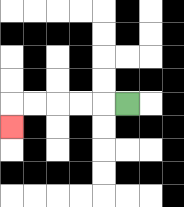{'start': '[5, 4]', 'end': '[0, 5]', 'path_directions': 'L,L,L,L,L,D', 'path_coordinates': '[[5, 4], [4, 4], [3, 4], [2, 4], [1, 4], [0, 4], [0, 5]]'}